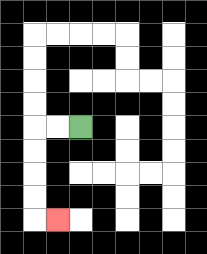{'start': '[3, 5]', 'end': '[2, 9]', 'path_directions': 'L,L,D,D,D,D,R', 'path_coordinates': '[[3, 5], [2, 5], [1, 5], [1, 6], [1, 7], [1, 8], [1, 9], [2, 9]]'}